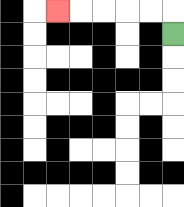{'start': '[7, 1]', 'end': '[2, 0]', 'path_directions': 'U,L,L,L,L,L', 'path_coordinates': '[[7, 1], [7, 0], [6, 0], [5, 0], [4, 0], [3, 0], [2, 0]]'}